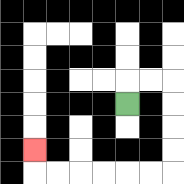{'start': '[5, 4]', 'end': '[1, 6]', 'path_directions': 'U,R,R,D,D,D,D,L,L,L,L,L,L,U', 'path_coordinates': '[[5, 4], [5, 3], [6, 3], [7, 3], [7, 4], [7, 5], [7, 6], [7, 7], [6, 7], [5, 7], [4, 7], [3, 7], [2, 7], [1, 7], [1, 6]]'}